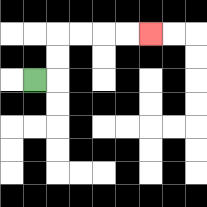{'start': '[1, 3]', 'end': '[6, 1]', 'path_directions': 'R,U,U,R,R,R,R', 'path_coordinates': '[[1, 3], [2, 3], [2, 2], [2, 1], [3, 1], [4, 1], [5, 1], [6, 1]]'}